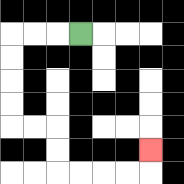{'start': '[3, 1]', 'end': '[6, 6]', 'path_directions': 'L,L,L,D,D,D,D,R,R,D,D,R,R,R,R,U', 'path_coordinates': '[[3, 1], [2, 1], [1, 1], [0, 1], [0, 2], [0, 3], [0, 4], [0, 5], [1, 5], [2, 5], [2, 6], [2, 7], [3, 7], [4, 7], [5, 7], [6, 7], [6, 6]]'}